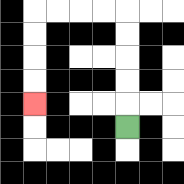{'start': '[5, 5]', 'end': '[1, 4]', 'path_directions': 'U,U,U,U,U,L,L,L,L,D,D,D,D', 'path_coordinates': '[[5, 5], [5, 4], [5, 3], [5, 2], [5, 1], [5, 0], [4, 0], [3, 0], [2, 0], [1, 0], [1, 1], [1, 2], [1, 3], [1, 4]]'}